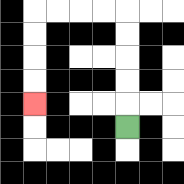{'start': '[5, 5]', 'end': '[1, 4]', 'path_directions': 'U,U,U,U,U,L,L,L,L,D,D,D,D', 'path_coordinates': '[[5, 5], [5, 4], [5, 3], [5, 2], [5, 1], [5, 0], [4, 0], [3, 0], [2, 0], [1, 0], [1, 1], [1, 2], [1, 3], [1, 4]]'}